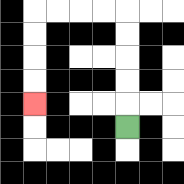{'start': '[5, 5]', 'end': '[1, 4]', 'path_directions': 'U,U,U,U,U,L,L,L,L,D,D,D,D', 'path_coordinates': '[[5, 5], [5, 4], [5, 3], [5, 2], [5, 1], [5, 0], [4, 0], [3, 0], [2, 0], [1, 0], [1, 1], [1, 2], [1, 3], [1, 4]]'}